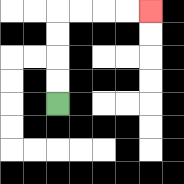{'start': '[2, 4]', 'end': '[6, 0]', 'path_directions': 'U,U,U,U,R,R,R,R', 'path_coordinates': '[[2, 4], [2, 3], [2, 2], [2, 1], [2, 0], [3, 0], [4, 0], [5, 0], [6, 0]]'}